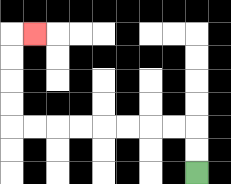{'start': '[8, 7]', 'end': '[1, 1]', 'path_directions': 'U,U,L,L,L,L,L,L,L,L,U,U,U,U,R', 'path_coordinates': '[[8, 7], [8, 6], [8, 5], [7, 5], [6, 5], [5, 5], [4, 5], [3, 5], [2, 5], [1, 5], [0, 5], [0, 4], [0, 3], [0, 2], [0, 1], [1, 1]]'}